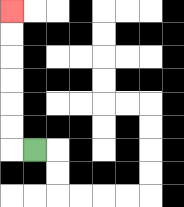{'start': '[1, 6]', 'end': '[0, 0]', 'path_directions': 'L,U,U,U,U,U,U', 'path_coordinates': '[[1, 6], [0, 6], [0, 5], [0, 4], [0, 3], [0, 2], [0, 1], [0, 0]]'}